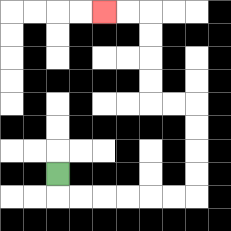{'start': '[2, 7]', 'end': '[4, 0]', 'path_directions': 'D,R,R,R,R,R,R,U,U,U,U,L,L,U,U,U,U,L,L', 'path_coordinates': '[[2, 7], [2, 8], [3, 8], [4, 8], [5, 8], [6, 8], [7, 8], [8, 8], [8, 7], [8, 6], [8, 5], [8, 4], [7, 4], [6, 4], [6, 3], [6, 2], [6, 1], [6, 0], [5, 0], [4, 0]]'}